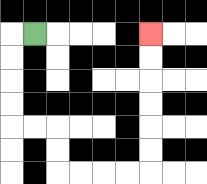{'start': '[1, 1]', 'end': '[6, 1]', 'path_directions': 'L,D,D,D,D,R,R,D,D,R,R,R,R,U,U,U,U,U,U', 'path_coordinates': '[[1, 1], [0, 1], [0, 2], [0, 3], [0, 4], [0, 5], [1, 5], [2, 5], [2, 6], [2, 7], [3, 7], [4, 7], [5, 7], [6, 7], [6, 6], [6, 5], [6, 4], [6, 3], [6, 2], [6, 1]]'}